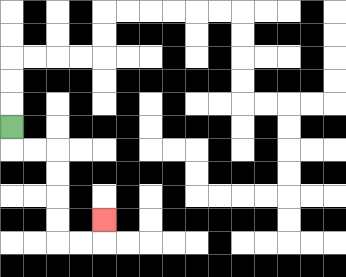{'start': '[0, 5]', 'end': '[4, 9]', 'path_directions': 'D,R,R,D,D,D,D,R,R,U', 'path_coordinates': '[[0, 5], [0, 6], [1, 6], [2, 6], [2, 7], [2, 8], [2, 9], [2, 10], [3, 10], [4, 10], [4, 9]]'}